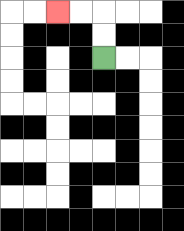{'start': '[4, 2]', 'end': '[2, 0]', 'path_directions': 'U,U,L,L', 'path_coordinates': '[[4, 2], [4, 1], [4, 0], [3, 0], [2, 0]]'}